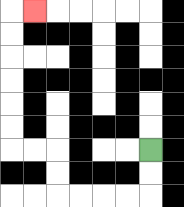{'start': '[6, 6]', 'end': '[1, 0]', 'path_directions': 'D,D,L,L,L,L,U,U,L,L,U,U,U,U,U,U,R', 'path_coordinates': '[[6, 6], [6, 7], [6, 8], [5, 8], [4, 8], [3, 8], [2, 8], [2, 7], [2, 6], [1, 6], [0, 6], [0, 5], [0, 4], [0, 3], [0, 2], [0, 1], [0, 0], [1, 0]]'}